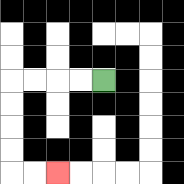{'start': '[4, 3]', 'end': '[2, 7]', 'path_directions': 'L,L,L,L,D,D,D,D,R,R', 'path_coordinates': '[[4, 3], [3, 3], [2, 3], [1, 3], [0, 3], [0, 4], [0, 5], [0, 6], [0, 7], [1, 7], [2, 7]]'}